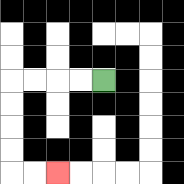{'start': '[4, 3]', 'end': '[2, 7]', 'path_directions': 'L,L,L,L,D,D,D,D,R,R', 'path_coordinates': '[[4, 3], [3, 3], [2, 3], [1, 3], [0, 3], [0, 4], [0, 5], [0, 6], [0, 7], [1, 7], [2, 7]]'}